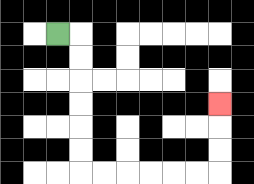{'start': '[2, 1]', 'end': '[9, 4]', 'path_directions': 'R,D,D,D,D,D,D,R,R,R,R,R,R,U,U,U', 'path_coordinates': '[[2, 1], [3, 1], [3, 2], [3, 3], [3, 4], [3, 5], [3, 6], [3, 7], [4, 7], [5, 7], [6, 7], [7, 7], [8, 7], [9, 7], [9, 6], [9, 5], [9, 4]]'}